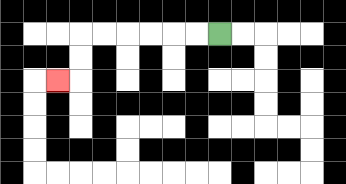{'start': '[9, 1]', 'end': '[2, 3]', 'path_directions': 'L,L,L,L,L,L,D,D,L', 'path_coordinates': '[[9, 1], [8, 1], [7, 1], [6, 1], [5, 1], [4, 1], [3, 1], [3, 2], [3, 3], [2, 3]]'}